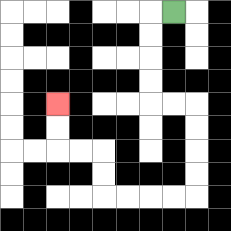{'start': '[7, 0]', 'end': '[2, 4]', 'path_directions': 'L,D,D,D,D,R,R,D,D,D,D,L,L,L,L,U,U,L,L,U,U', 'path_coordinates': '[[7, 0], [6, 0], [6, 1], [6, 2], [6, 3], [6, 4], [7, 4], [8, 4], [8, 5], [8, 6], [8, 7], [8, 8], [7, 8], [6, 8], [5, 8], [4, 8], [4, 7], [4, 6], [3, 6], [2, 6], [2, 5], [2, 4]]'}